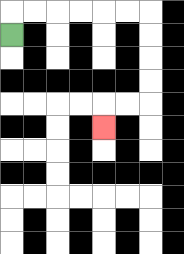{'start': '[0, 1]', 'end': '[4, 5]', 'path_directions': 'U,R,R,R,R,R,R,D,D,D,D,L,L,D', 'path_coordinates': '[[0, 1], [0, 0], [1, 0], [2, 0], [3, 0], [4, 0], [5, 0], [6, 0], [6, 1], [6, 2], [6, 3], [6, 4], [5, 4], [4, 4], [4, 5]]'}